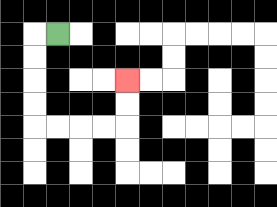{'start': '[2, 1]', 'end': '[5, 3]', 'path_directions': 'L,D,D,D,D,R,R,R,R,U,U', 'path_coordinates': '[[2, 1], [1, 1], [1, 2], [1, 3], [1, 4], [1, 5], [2, 5], [3, 5], [4, 5], [5, 5], [5, 4], [5, 3]]'}